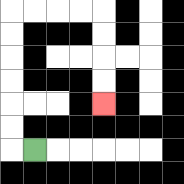{'start': '[1, 6]', 'end': '[4, 4]', 'path_directions': 'L,U,U,U,U,U,U,R,R,R,R,D,D,D,D', 'path_coordinates': '[[1, 6], [0, 6], [0, 5], [0, 4], [0, 3], [0, 2], [0, 1], [0, 0], [1, 0], [2, 0], [3, 0], [4, 0], [4, 1], [4, 2], [4, 3], [4, 4]]'}